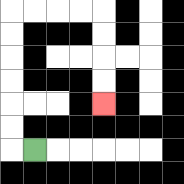{'start': '[1, 6]', 'end': '[4, 4]', 'path_directions': 'L,U,U,U,U,U,U,R,R,R,R,D,D,D,D', 'path_coordinates': '[[1, 6], [0, 6], [0, 5], [0, 4], [0, 3], [0, 2], [0, 1], [0, 0], [1, 0], [2, 0], [3, 0], [4, 0], [4, 1], [4, 2], [4, 3], [4, 4]]'}